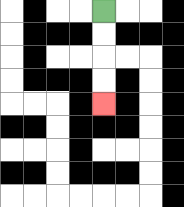{'start': '[4, 0]', 'end': '[4, 4]', 'path_directions': 'D,D,D,D', 'path_coordinates': '[[4, 0], [4, 1], [4, 2], [4, 3], [4, 4]]'}